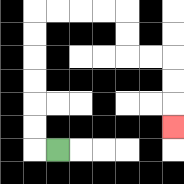{'start': '[2, 6]', 'end': '[7, 5]', 'path_directions': 'L,U,U,U,U,U,U,R,R,R,R,D,D,R,R,D,D,D', 'path_coordinates': '[[2, 6], [1, 6], [1, 5], [1, 4], [1, 3], [1, 2], [1, 1], [1, 0], [2, 0], [3, 0], [4, 0], [5, 0], [5, 1], [5, 2], [6, 2], [7, 2], [7, 3], [7, 4], [7, 5]]'}